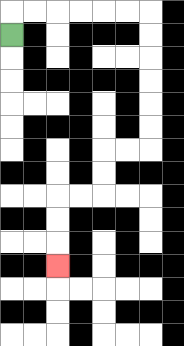{'start': '[0, 1]', 'end': '[2, 11]', 'path_directions': 'U,R,R,R,R,R,R,D,D,D,D,D,D,L,L,D,D,L,L,D,D,D', 'path_coordinates': '[[0, 1], [0, 0], [1, 0], [2, 0], [3, 0], [4, 0], [5, 0], [6, 0], [6, 1], [6, 2], [6, 3], [6, 4], [6, 5], [6, 6], [5, 6], [4, 6], [4, 7], [4, 8], [3, 8], [2, 8], [2, 9], [2, 10], [2, 11]]'}